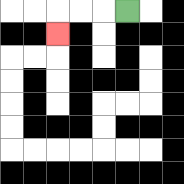{'start': '[5, 0]', 'end': '[2, 1]', 'path_directions': 'L,L,L,D', 'path_coordinates': '[[5, 0], [4, 0], [3, 0], [2, 0], [2, 1]]'}